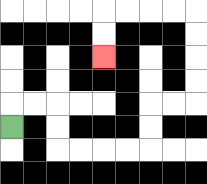{'start': '[0, 5]', 'end': '[4, 2]', 'path_directions': 'U,R,R,D,D,R,R,R,R,U,U,R,R,U,U,U,U,L,L,L,L,D,D', 'path_coordinates': '[[0, 5], [0, 4], [1, 4], [2, 4], [2, 5], [2, 6], [3, 6], [4, 6], [5, 6], [6, 6], [6, 5], [6, 4], [7, 4], [8, 4], [8, 3], [8, 2], [8, 1], [8, 0], [7, 0], [6, 0], [5, 0], [4, 0], [4, 1], [4, 2]]'}